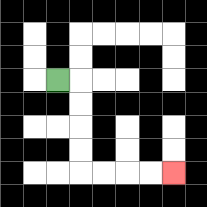{'start': '[2, 3]', 'end': '[7, 7]', 'path_directions': 'R,D,D,D,D,R,R,R,R', 'path_coordinates': '[[2, 3], [3, 3], [3, 4], [3, 5], [3, 6], [3, 7], [4, 7], [5, 7], [6, 7], [7, 7]]'}